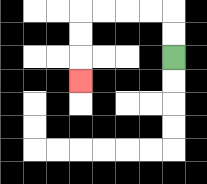{'start': '[7, 2]', 'end': '[3, 3]', 'path_directions': 'U,U,L,L,L,L,D,D,D', 'path_coordinates': '[[7, 2], [7, 1], [7, 0], [6, 0], [5, 0], [4, 0], [3, 0], [3, 1], [3, 2], [3, 3]]'}